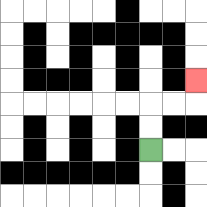{'start': '[6, 6]', 'end': '[8, 3]', 'path_directions': 'U,U,R,R,U', 'path_coordinates': '[[6, 6], [6, 5], [6, 4], [7, 4], [8, 4], [8, 3]]'}